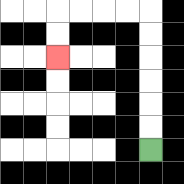{'start': '[6, 6]', 'end': '[2, 2]', 'path_directions': 'U,U,U,U,U,U,L,L,L,L,D,D', 'path_coordinates': '[[6, 6], [6, 5], [6, 4], [6, 3], [6, 2], [6, 1], [6, 0], [5, 0], [4, 0], [3, 0], [2, 0], [2, 1], [2, 2]]'}